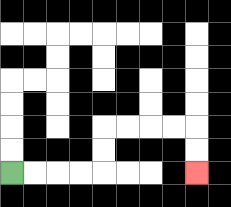{'start': '[0, 7]', 'end': '[8, 7]', 'path_directions': 'R,R,R,R,U,U,R,R,R,R,D,D', 'path_coordinates': '[[0, 7], [1, 7], [2, 7], [3, 7], [4, 7], [4, 6], [4, 5], [5, 5], [6, 5], [7, 5], [8, 5], [8, 6], [8, 7]]'}